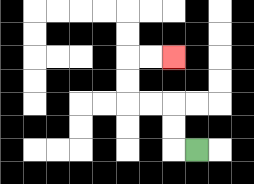{'start': '[8, 6]', 'end': '[7, 2]', 'path_directions': 'L,U,U,L,L,U,U,R,R', 'path_coordinates': '[[8, 6], [7, 6], [7, 5], [7, 4], [6, 4], [5, 4], [5, 3], [5, 2], [6, 2], [7, 2]]'}